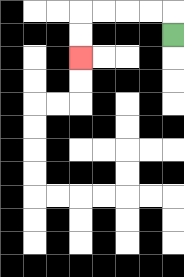{'start': '[7, 1]', 'end': '[3, 2]', 'path_directions': 'U,L,L,L,L,D,D', 'path_coordinates': '[[7, 1], [7, 0], [6, 0], [5, 0], [4, 0], [3, 0], [3, 1], [3, 2]]'}